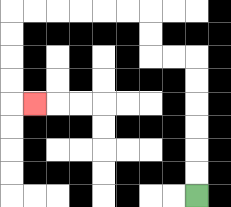{'start': '[8, 8]', 'end': '[1, 4]', 'path_directions': 'U,U,U,U,U,U,L,L,U,U,L,L,L,L,L,L,D,D,D,D,R', 'path_coordinates': '[[8, 8], [8, 7], [8, 6], [8, 5], [8, 4], [8, 3], [8, 2], [7, 2], [6, 2], [6, 1], [6, 0], [5, 0], [4, 0], [3, 0], [2, 0], [1, 0], [0, 0], [0, 1], [0, 2], [0, 3], [0, 4], [1, 4]]'}